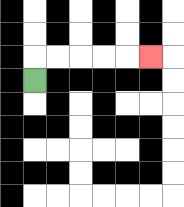{'start': '[1, 3]', 'end': '[6, 2]', 'path_directions': 'U,R,R,R,R,R', 'path_coordinates': '[[1, 3], [1, 2], [2, 2], [3, 2], [4, 2], [5, 2], [6, 2]]'}